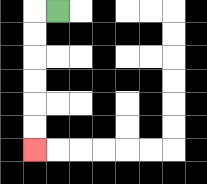{'start': '[2, 0]', 'end': '[1, 6]', 'path_directions': 'L,D,D,D,D,D,D', 'path_coordinates': '[[2, 0], [1, 0], [1, 1], [1, 2], [1, 3], [1, 4], [1, 5], [1, 6]]'}